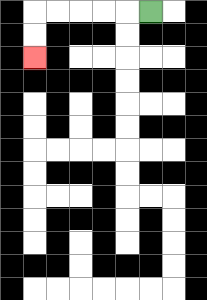{'start': '[6, 0]', 'end': '[1, 2]', 'path_directions': 'L,L,L,L,L,D,D', 'path_coordinates': '[[6, 0], [5, 0], [4, 0], [3, 0], [2, 0], [1, 0], [1, 1], [1, 2]]'}